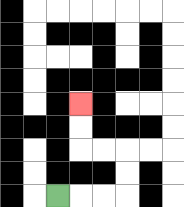{'start': '[2, 8]', 'end': '[3, 4]', 'path_directions': 'R,R,R,U,U,L,L,U,U', 'path_coordinates': '[[2, 8], [3, 8], [4, 8], [5, 8], [5, 7], [5, 6], [4, 6], [3, 6], [3, 5], [3, 4]]'}